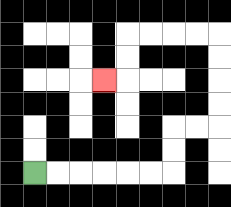{'start': '[1, 7]', 'end': '[4, 3]', 'path_directions': 'R,R,R,R,R,R,U,U,R,R,U,U,U,U,L,L,L,L,D,D,L', 'path_coordinates': '[[1, 7], [2, 7], [3, 7], [4, 7], [5, 7], [6, 7], [7, 7], [7, 6], [7, 5], [8, 5], [9, 5], [9, 4], [9, 3], [9, 2], [9, 1], [8, 1], [7, 1], [6, 1], [5, 1], [5, 2], [5, 3], [4, 3]]'}